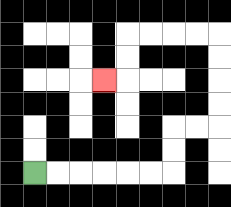{'start': '[1, 7]', 'end': '[4, 3]', 'path_directions': 'R,R,R,R,R,R,U,U,R,R,U,U,U,U,L,L,L,L,D,D,L', 'path_coordinates': '[[1, 7], [2, 7], [3, 7], [4, 7], [5, 7], [6, 7], [7, 7], [7, 6], [7, 5], [8, 5], [9, 5], [9, 4], [9, 3], [9, 2], [9, 1], [8, 1], [7, 1], [6, 1], [5, 1], [5, 2], [5, 3], [4, 3]]'}